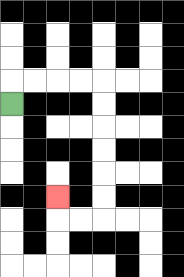{'start': '[0, 4]', 'end': '[2, 8]', 'path_directions': 'U,R,R,R,R,D,D,D,D,D,D,L,L,U', 'path_coordinates': '[[0, 4], [0, 3], [1, 3], [2, 3], [3, 3], [4, 3], [4, 4], [4, 5], [4, 6], [4, 7], [4, 8], [4, 9], [3, 9], [2, 9], [2, 8]]'}